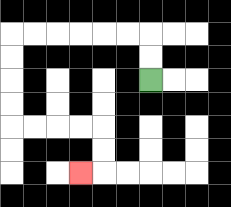{'start': '[6, 3]', 'end': '[3, 7]', 'path_directions': 'U,U,L,L,L,L,L,L,D,D,D,D,R,R,R,R,D,D,L', 'path_coordinates': '[[6, 3], [6, 2], [6, 1], [5, 1], [4, 1], [3, 1], [2, 1], [1, 1], [0, 1], [0, 2], [0, 3], [0, 4], [0, 5], [1, 5], [2, 5], [3, 5], [4, 5], [4, 6], [4, 7], [3, 7]]'}